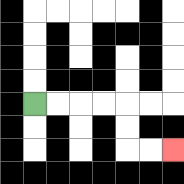{'start': '[1, 4]', 'end': '[7, 6]', 'path_directions': 'R,R,R,R,D,D,R,R', 'path_coordinates': '[[1, 4], [2, 4], [3, 4], [4, 4], [5, 4], [5, 5], [5, 6], [6, 6], [7, 6]]'}